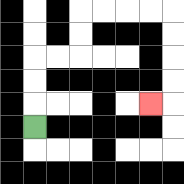{'start': '[1, 5]', 'end': '[6, 4]', 'path_directions': 'U,U,U,R,R,U,U,R,R,R,R,D,D,D,D,L', 'path_coordinates': '[[1, 5], [1, 4], [1, 3], [1, 2], [2, 2], [3, 2], [3, 1], [3, 0], [4, 0], [5, 0], [6, 0], [7, 0], [7, 1], [7, 2], [7, 3], [7, 4], [6, 4]]'}